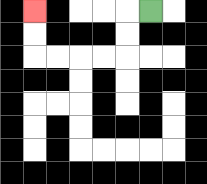{'start': '[6, 0]', 'end': '[1, 0]', 'path_directions': 'L,D,D,L,L,L,L,U,U', 'path_coordinates': '[[6, 0], [5, 0], [5, 1], [5, 2], [4, 2], [3, 2], [2, 2], [1, 2], [1, 1], [1, 0]]'}